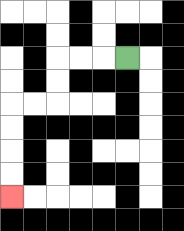{'start': '[5, 2]', 'end': '[0, 8]', 'path_directions': 'L,L,L,D,D,L,L,D,D,D,D', 'path_coordinates': '[[5, 2], [4, 2], [3, 2], [2, 2], [2, 3], [2, 4], [1, 4], [0, 4], [0, 5], [0, 6], [0, 7], [0, 8]]'}